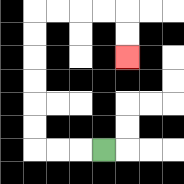{'start': '[4, 6]', 'end': '[5, 2]', 'path_directions': 'L,L,L,U,U,U,U,U,U,R,R,R,R,D,D', 'path_coordinates': '[[4, 6], [3, 6], [2, 6], [1, 6], [1, 5], [1, 4], [1, 3], [1, 2], [1, 1], [1, 0], [2, 0], [3, 0], [4, 0], [5, 0], [5, 1], [5, 2]]'}